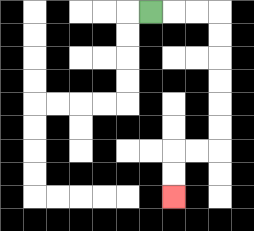{'start': '[6, 0]', 'end': '[7, 8]', 'path_directions': 'R,R,R,D,D,D,D,D,D,L,L,D,D', 'path_coordinates': '[[6, 0], [7, 0], [8, 0], [9, 0], [9, 1], [9, 2], [9, 3], [9, 4], [9, 5], [9, 6], [8, 6], [7, 6], [7, 7], [7, 8]]'}